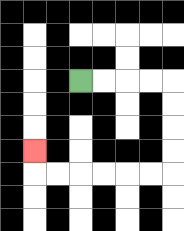{'start': '[3, 3]', 'end': '[1, 6]', 'path_directions': 'R,R,R,R,D,D,D,D,L,L,L,L,L,L,U', 'path_coordinates': '[[3, 3], [4, 3], [5, 3], [6, 3], [7, 3], [7, 4], [7, 5], [7, 6], [7, 7], [6, 7], [5, 7], [4, 7], [3, 7], [2, 7], [1, 7], [1, 6]]'}